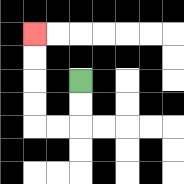{'start': '[3, 3]', 'end': '[1, 1]', 'path_directions': 'D,D,L,L,U,U,U,U', 'path_coordinates': '[[3, 3], [3, 4], [3, 5], [2, 5], [1, 5], [1, 4], [1, 3], [1, 2], [1, 1]]'}